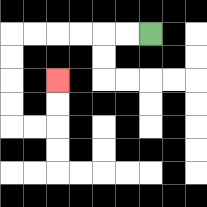{'start': '[6, 1]', 'end': '[2, 3]', 'path_directions': 'L,L,L,L,L,L,D,D,D,D,R,R,U,U', 'path_coordinates': '[[6, 1], [5, 1], [4, 1], [3, 1], [2, 1], [1, 1], [0, 1], [0, 2], [0, 3], [0, 4], [0, 5], [1, 5], [2, 5], [2, 4], [2, 3]]'}